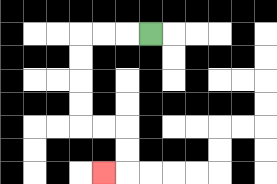{'start': '[6, 1]', 'end': '[4, 7]', 'path_directions': 'L,L,L,D,D,D,D,R,R,D,D,L', 'path_coordinates': '[[6, 1], [5, 1], [4, 1], [3, 1], [3, 2], [3, 3], [3, 4], [3, 5], [4, 5], [5, 5], [5, 6], [5, 7], [4, 7]]'}